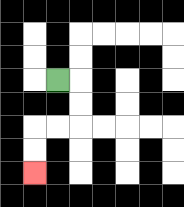{'start': '[2, 3]', 'end': '[1, 7]', 'path_directions': 'R,D,D,L,L,D,D', 'path_coordinates': '[[2, 3], [3, 3], [3, 4], [3, 5], [2, 5], [1, 5], [1, 6], [1, 7]]'}